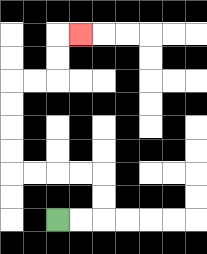{'start': '[2, 9]', 'end': '[3, 1]', 'path_directions': 'R,R,U,U,L,L,L,L,U,U,U,U,R,R,U,U,R', 'path_coordinates': '[[2, 9], [3, 9], [4, 9], [4, 8], [4, 7], [3, 7], [2, 7], [1, 7], [0, 7], [0, 6], [0, 5], [0, 4], [0, 3], [1, 3], [2, 3], [2, 2], [2, 1], [3, 1]]'}